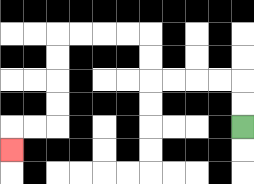{'start': '[10, 5]', 'end': '[0, 6]', 'path_directions': 'U,U,L,L,L,L,U,U,L,L,L,L,D,D,D,D,L,L,D', 'path_coordinates': '[[10, 5], [10, 4], [10, 3], [9, 3], [8, 3], [7, 3], [6, 3], [6, 2], [6, 1], [5, 1], [4, 1], [3, 1], [2, 1], [2, 2], [2, 3], [2, 4], [2, 5], [1, 5], [0, 5], [0, 6]]'}